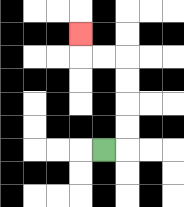{'start': '[4, 6]', 'end': '[3, 1]', 'path_directions': 'R,U,U,U,U,L,L,U', 'path_coordinates': '[[4, 6], [5, 6], [5, 5], [5, 4], [5, 3], [5, 2], [4, 2], [3, 2], [3, 1]]'}